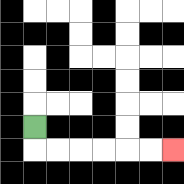{'start': '[1, 5]', 'end': '[7, 6]', 'path_directions': 'D,R,R,R,R,R,R', 'path_coordinates': '[[1, 5], [1, 6], [2, 6], [3, 6], [4, 6], [5, 6], [6, 6], [7, 6]]'}